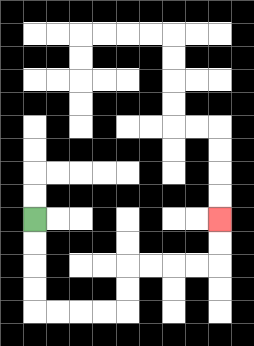{'start': '[1, 9]', 'end': '[9, 9]', 'path_directions': 'D,D,D,D,R,R,R,R,U,U,R,R,R,R,U,U', 'path_coordinates': '[[1, 9], [1, 10], [1, 11], [1, 12], [1, 13], [2, 13], [3, 13], [4, 13], [5, 13], [5, 12], [5, 11], [6, 11], [7, 11], [8, 11], [9, 11], [9, 10], [9, 9]]'}